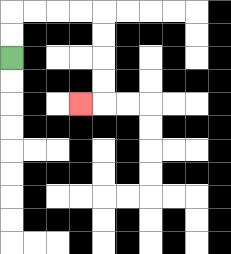{'start': '[0, 2]', 'end': '[3, 4]', 'path_directions': 'U,U,R,R,R,R,D,D,D,D,L', 'path_coordinates': '[[0, 2], [0, 1], [0, 0], [1, 0], [2, 0], [3, 0], [4, 0], [4, 1], [4, 2], [4, 3], [4, 4], [3, 4]]'}